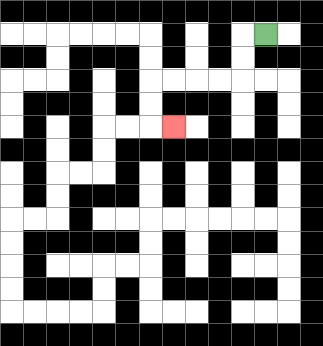{'start': '[11, 1]', 'end': '[7, 5]', 'path_directions': 'L,D,D,L,L,L,L,D,D,R', 'path_coordinates': '[[11, 1], [10, 1], [10, 2], [10, 3], [9, 3], [8, 3], [7, 3], [6, 3], [6, 4], [6, 5], [7, 5]]'}